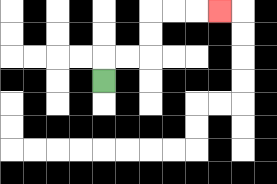{'start': '[4, 3]', 'end': '[9, 0]', 'path_directions': 'U,R,R,U,U,R,R,R', 'path_coordinates': '[[4, 3], [4, 2], [5, 2], [6, 2], [6, 1], [6, 0], [7, 0], [8, 0], [9, 0]]'}